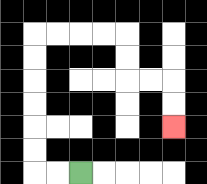{'start': '[3, 7]', 'end': '[7, 5]', 'path_directions': 'L,L,U,U,U,U,U,U,R,R,R,R,D,D,R,R,D,D', 'path_coordinates': '[[3, 7], [2, 7], [1, 7], [1, 6], [1, 5], [1, 4], [1, 3], [1, 2], [1, 1], [2, 1], [3, 1], [4, 1], [5, 1], [5, 2], [5, 3], [6, 3], [7, 3], [7, 4], [7, 5]]'}